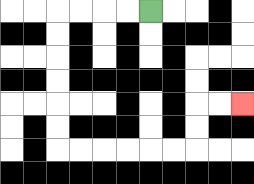{'start': '[6, 0]', 'end': '[10, 4]', 'path_directions': 'L,L,L,L,D,D,D,D,D,D,R,R,R,R,R,R,U,U,R,R', 'path_coordinates': '[[6, 0], [5, 0], [4, 0], [3, 0], [2, 0], [2, 1], [2, 2], [2, 3], [2, 4], [2, 5], [2, 6], [3, 6], [4, 6], [5, 6], [6, 6], [7, 6], [8, 6], [8, 5], [8, 4], [9, 4], [10, 4]]'}